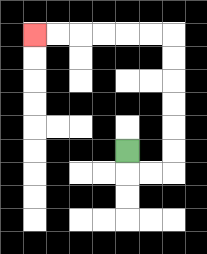{'start': '[5, 6]', 'end': '[1, 1]', 'path_directions': 'D,R,R,U,U,U,U,U,U,L,L,L,L,L,L', 'path_coordinates': '[[5, 6], [5, 7], [6, 7], [7, 7], [7, 6], [7, 5], [7, 4], [7, 3], [7, 2], [7, 1], [6, 1], [5, 1], [4, 1], [3, 1], [2, 1], [1, 1]]'}